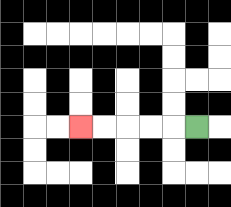{'start': '[8, 5]', 'end': '[3, 5]', 'path_directions': 'L,L,L,L,L', 'path_coordinates': '[[8, 5], [7, 5], [6, 5], [5, 5], [4, 5], [3, 5]]'}